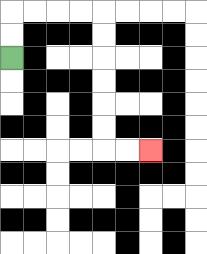{'start': '[0, 2]', 'end': '[6, 6]', 'path_directions': 'U,U,R,R,R,R,D,D,D,D,D,D,R,R', 'path_coordinates': '[[0, 2], [0, 1], [0, 0], [1, 0], [2, 0], [3, 0], [4, 0], [4, 1], [4, 2], [4, 3], [4, 4], [4, 5], [4, 6], [5, 6], [6, 6]]'}